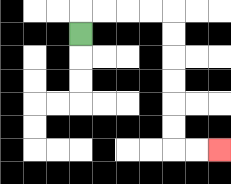{'start': '[3, 1]', 'end': '[9, 6]', 'path_directions': 'U,R,R,R,R,D,D,D,D,D,D,R,R', 'path_coordinates': '[[3, 1], [3, 0], [4, 0], [5, 0], [6, 0], [7, 0], [7, 1], [7, 2], [7, 3], [7, 4], [7, 5], [7, 6], [8, 6], [9, 6]]'}